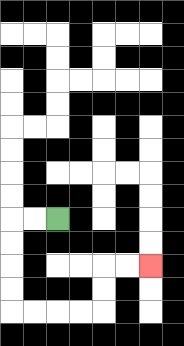{'start': '[2, 9]', 'end': '[6, 11]', 'path_directions': 'L,L,D,D,D,D,R,R,R,R,U,U,R,R', 'path_coordinates': '[[2, 9], [1, 9], [0, 9], [0, 10], [0, 11], [0, 12], [0, 13], [1, 13], [2, 13], [3, 13], [4, 13], [4, 12], [4, 11], [5, 11], [6, 11]]'}